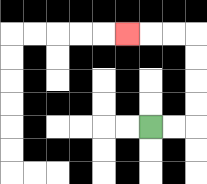{'start': '[6, 5]', 'end': '[5, 1]', 'path_directions': 'R,R,U,U,U,U,L,L,L', 'path_coordinates': '[[6, 5], [7, 5], [8, 5], [8, 4], [8, 3], [8, 2], [8, 1], [7, 1], [6, 1], [5, 1]]'}